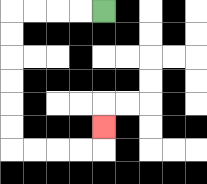{'start': '[4, 0]', 'end': '[4, 5]', 'path_directions': 'L,L,L,L,D,D,D,D,D,D,R,R,R,R,U', 'path_coordinates': '[[4, 0], [3, 0], [2, 0], [1, 0], [0, 0], [0, 1], [0, 2], [0, 3], [0, 4], [0, 5], [0, 6], [1, 6], [2, 6], [3, 6], [4, 6], [4, 5]]'}